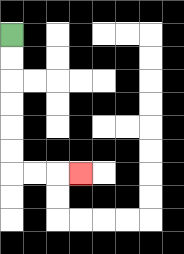{'start': '[0, 1]', 'end': '[3, 7]', 'path_directions': 'D,D,D,D,D,D,R,R,R', 'path_coordinates': '[[0, 1], [0, 2], [0, 3], [0, 4], [0, 5], [0, 6], [0, 7], [1, 7], [2, 7], [3, 7]]'}